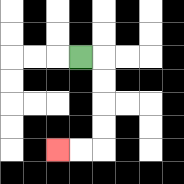{'start': '[3, 2]', 'end': '[2, 6]', 'path_directions': 'R,D,D,D,D,L,L', 'path_coordinates': '[[3, 2], [4, 2], [4, 3], [4, 4], [4, 5], [4, 6], [3, 6], [2, 6]]'}